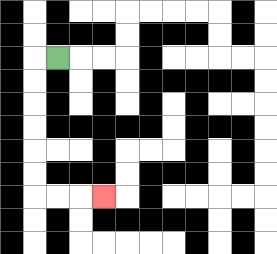{'start': '[2, 2]', 'end': '[4, 8]', 'path_directions': 'L,D,D,D,D,D,D,R,R,R', 'path_coordinates': '[[2, 2], [1, 2], [1, 3], [1, 4], [1, 5], [1, 6], [1, 7], [1, 8], [2, 8], [3, 8], [4, 8]]'}